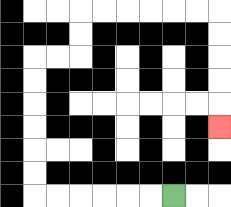{'start': '[7, 8]', 'end': '[9, 5]', 'path_directions': 'L,L,L,L,L,L,U,U,U,U,U,U,R,R,U,U,R,R,R,R,R,R,D,D,D,D,D', 'path_coordinates': '[[7, 8], [6, 8], [5, 8], [4, 8], [3, 8], [2, 8], [1, 8], [1, 7], [1, 6], [1, 5], [1, 4], [1, 3], [1, 2], [2, 2], [3, 2], [3, 1], [3, 0], [4, 0], [5, 0], [6, 0], [7, 0], [8, 0], [9, 0], [9, 1], [9, 2], [9, 3], [9, 4], [9, 5]]'}